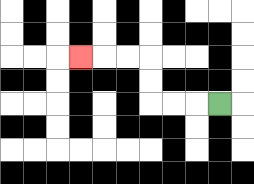{'start': '[9, 4]', 'end': '[3, 2]', 'path_directions': 'L,L,L,U,U,L,L,L', 'path_coordinates': '[[9, 4], [8, 4], [7, 4], [6, 4], [6, 3], [6, 2], [5, 2], [4, 2], [3, 2]]'}